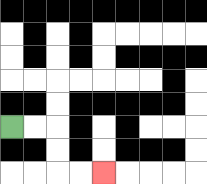{'start': '[0, 5]', 'end': '[4, 7]', 'path_directions': 'R,R,D,D,R,R', 'path_coordinates': '[[0, 5], [1, 5], [2, 5], [2, 6], [2, 7], [3, 7], [4, 7]]'}